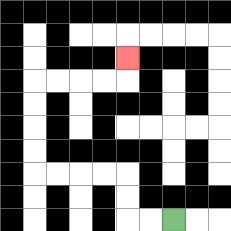{'start': '[7, 9]', 'end': '[5, 2]', 'path_directions': 'L,L,U,U,L,L,L,L,U,U,U,U,R,R,R,R,U', 'path_coordinates': '[[7, 9], [6, 9], [5, 9], [5, 8], [5, 7], [4, 7], [3, 7], [2, 7], [1, 7], [1, 6], [1, 5], [1, 4], [1, 3], [2, 3], [3, 3], [4, 3], [5, 3], [5, 2]]'}